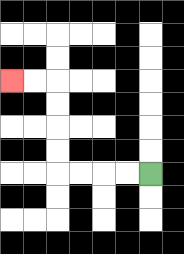{'start': '[6, 7]', 'end': '[0, 3]', 'path_directions': 'L,L,L,L,U,U,U,U,L,L', 'path_coordinates': '[[6, 7], [5, 7], [4, 7], [3, 7], [2, 7], [2, 6], [2, 5], [2, 4], [2, 3], [1, 3], [0, 3]]'}